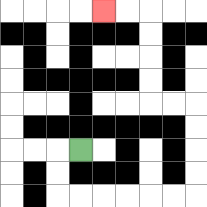{'start': '[3, 6]', 'end': '[4, 0]', 'path_directions': 'L,D,D,R,R,R,R,R,R,U,U,U,U,L,L,U,U,U,U,L,L', 'path_coordinates': '[[3, 6], [2, 6], [2, 7], [2, 8], [3, 8], [4, 8], [5, 8], [6, 8], [7, 8], [8, 8], [8, 7], [8, 6], [8, 5], [8, 4], [7, 4], [6, 4], [6, 3], [6, 2], [6, 1], [6, 0], [5, 0], [4, 0]]'}